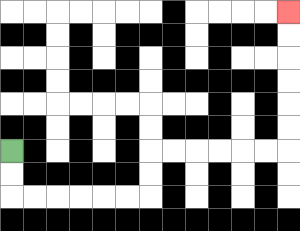{'start': '[0, 6]', 'end': '[12, 0]', 'path_directions': 'D,D,R,R,R,R,R,R,U,U,R,R,R,R,R,R,U,U,U,U,U,U', 'path_coordinates': '[[0, 6], [0, 7], [0, 8], [1, 8], [2, 8], [3, 8], [4, 8], [5, 8], [6, 8], [6, 7], [6, 6], [7, 6], [8, 6], [9, 6], [10, 6], [11, 6], [12, 6], [12, 5], [12, 4], [12, 3], [12, 2], [12, 1], [12, 0]]'}